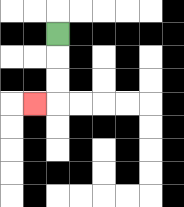{'start': '[2, 1]', 'end': '[1, 4]', 'path_directions': 'D,D,D,L', 'path_coordinates': '[[2, 1], [2, 2], [2, 3], [2, 4], [1, 4]]'}